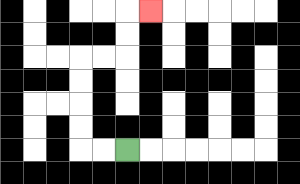{'start': '[5, 6]', 'end': '[6, 0]', 'path_directions': 'L,L,U,U,U,U,R,R,U,U,R', 'path_coordinates': '[[5, 6], [4, 6], [3, 6], [3, 5], [3, 4], [3, 3], [3, 2], [4, 2], [5, 2], [5, 1], [5, 0], [6, 0]]'}